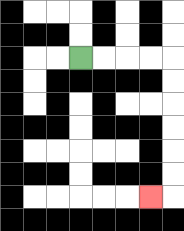{'start': '[3, 2]', 'end': '[6, 8]', 'path_directions': 'R,R,R,R,D,D,D,D,D,D,L', 'path_coordinates': '[[3, 2], [4, 2], [5, 2], [6, 2], [7, 2], [7, 3], [7, 4], [7, 5], [7, 6], [7, 7], [7, 8], [6, 8]]'}